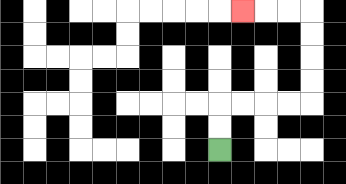{'start': '[9, 6]', 'end': '[10, 0]', 'path_directions': 'U,U,R,R,R,R,U,U,U,U,L,L,L', 'path_coordinates': '[[9, 6], [9, 5], [9, 4], [10, 4], [11, 4], [12, 4], [13, 4], [13, 3], [13, 2], [13, 1], [13, 0], [12, 0], [11, 0], [10, 0]]'}